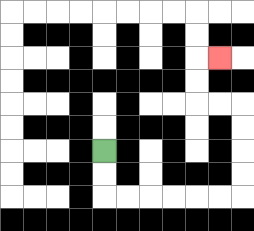{'start': '[4, 6]', 'end': '[9, 2]', 'path_directions': 'D,D,R,R,R,R,R,R,U,U,U,U,L,L,U,U,R', 'path_coordinates': '[[4, 6], [4, 7], [4, 8], [5, 8], [6, 8], [7, 8], [8, 8], [9, 8], [10, 8], [10, 7], [10, 6], [10, 5], [10, 4], [9, 4], [8, 4], [8, 3], [8, 2], [9, 2]]'}